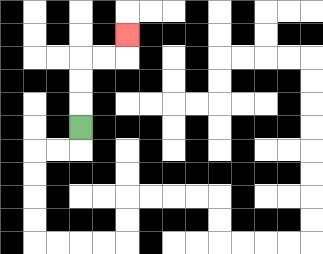{'start': '[3, 5]', 'end': '[5, 1]', 'path_directions': 'U,U,U,R,R,U', 'path_coordinates': '[[3, 5], [3, 4], [3, 3], [3, 2], [4, 2], [5, 2], [5, 1]]'}